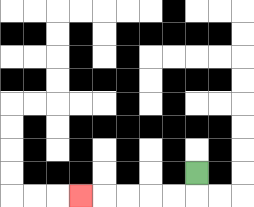{'start': '[8, 7]', 'end': '[3, 8]', 'path_directions': 'D,L,L,L,L,L', 'path_coordinates': '[[8, 7], [8, 8], [7, 8], [6, 8], [5, 8], [4, 8], [3, 8]]'}